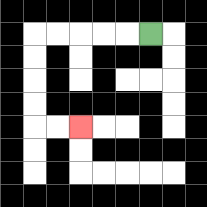{'start': '[6, 1]', 'end': '[3, 5]', 'path_directions': 'L,L,L,L,L,D,D,D,D,R,R', 'path_coordinates': '[[6, 1], [5, 1], [4, 1], [3, 1], [2, 1], [1, 1], [1, 2], [1, 3], [1, 4], [1, 5], [2, 5], [3, 5]]'}